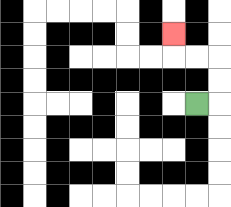{'start': '[8, 4]', 'end': '[7, 1]', 'path_directions': 'R,U,U,L,L,U', 'path_coordinates': '[[8, 4], [9, 4], [9, 3], [9, 2], [8, 2], [7, 2], [7, 1]]'}